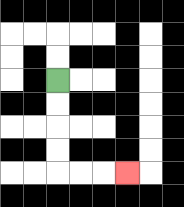{'start': '[2, 3]', 'end': '[5, 7]', 'path_directions': 'D,D,D,D,R,R,R', 'path_coordinates': '[[2, 3], [2, 4], [2, 5], [2, 6], [2, 7], [3, 7], [4, 7], [5, 7]]'}